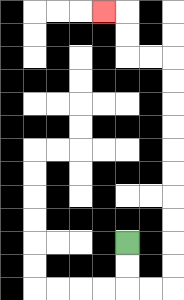{'start': '[5, 10]', 'end': '[4, 0]', 'path_directions': 'D,D,R,R,U,U,U,U,U,U,U,U,U,U,L,L,U,U,L', 'path_coordinates': '[[5, 10], [5, 11], [5, 12], [6, 12], [7, 12], [7, 11], [7, 10], [7, 9], [7, 8], [7, 7], [7, 6], [7, 5], [7, 4], [7, 3], [7, 2], [6, 2], [5, 2], [5, 1], [5, 0], [4, 0]]'}